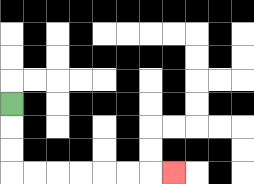{'start': '[0, 4]', 'end': '[7, 7]', 'path_directions': 'D,D,D,R,R,R,R,R,R,R', 'path_coordinates': '[[0, 4], [0, 5], [0, 6], [0, 7], [1, 7], [2, 7], [3, 7], [4, 7], [5, 7], [6, 7], [7, 7]]'}